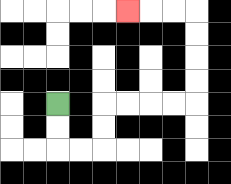{'start': '[2, 4]', 'end': '[5, 0]', 'path_directions': 'D,D,R,R,U,U,R,R,R,R,U,U,U,U,L,L,L', 'path_coordinates': '[[2, 4], [2, 5], [2, 6], [3, 6], [4, 6], [4, 5], [4, 4], [5, 4], [6, 4], [7, 4], [8, 4], [8, 3], [8, 2], [8, 1], [8, 0], [7, 0], [6, 0], [5, 0]]'}